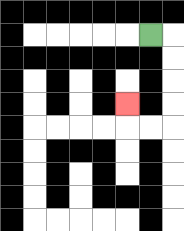{'start': '[6, 1]', 'end': '[5, 4]', 'path_directions': 'R,D,D,D,D,L,L,U', 'path_coordinates': '[[6, 1], [7, 1], [7, 2], [7, 3], [7, 4], [7, 5], [6, 5], [5, 5], [5, 4]]'}